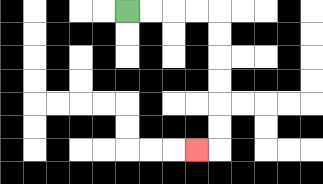{'start': '[5, 0]', 'end': '[8, 6]', 'path_directions': 'R,R,R,R,D,D,D,D,D,D,L', 'path_coordinates': '[[5, 0], [6, 0], [7, 0], [8, 0], [9, 0], [9, 1], [9, 2], [9, 3], [9, 4], [9, 5], [9, 6], [8, 6]]'}